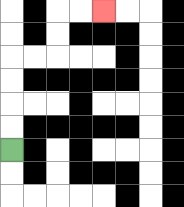{'start': '[0, 6]', 'end': '[4, 0]', 'path_directions': 'U,U,U,U,R,R,U,U,R,R', 'path_coordinates': '[[0, 6], [0, 5], [0, 4], [0, 3], [0, 2], [1, 2], [2, 2], [2, 1], [2, 0], [3, 0], [4, 0]]'}